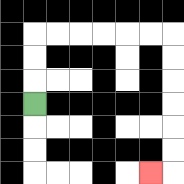{'start': '[1, 4]', 'end': '[6, 7]', 'path_directions': 'U,U,U,R,R,R,R,R,R,D,D,D,D,D,D,L', 'path_coordinates': '[[1, 4], [1, 3], [1, 2], [1, 1], [2, 1], [3, 1], [4, 1], [5, 1], [6, 1], [7, 1], [7, 2], [7, 3], [7, 4], [7, 5], [7, 6], [7, 7], [6, 7]]'}